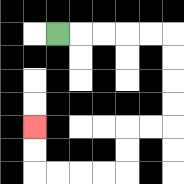{'start': '[2, 1]', 'end': '[1, 5]', 'path_directions': 'R,R,R,R,R,D,D,D,D,L,L,D,D,L,L,L,L,U,U', 'path_coordinates': '[[2, 1], [3, 1], [4, 1], [5, 1], [6, 1], [7, 1], [7, 2], [7, 3], [7, 4], [7, 5], [6, 5], [5, 5], [5, 6], [5, 7], [4, 7], [3, 7], [2, 7], [1, 7], [1, 6], [1, 5]]'}